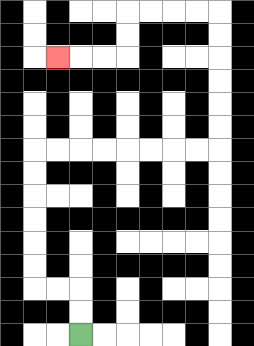{'start': '[3, 14]', 'end': '[2, 2]', 'path_directions': 'U,U,L,L,U,U,U,U,U,U,R,R,R,R,R,R,R,R,U,U,U,U,U,U,L,L,L,L,D,D,L,L,L', 'path_coordinates': '[[3, 14], [3, 13], [3, 12], [2, 12], [1, 12], [1, 11], [1, 10], [1, 9], [1, 8], [1, 7], [1, 6], [2, 6], [3, 6], [4, 6], [5, 6], [6, 6], [7, 6], [8, 6], [9, 6], [9, 5], [9, 4], [9, 3], [9, 2], [9, 1], [9, 0], [8, 0], [7, 0], [6, 0], [5, 0], [5, 1], [5, 2], [4, 2], [3, 2], [2, 2]]'}